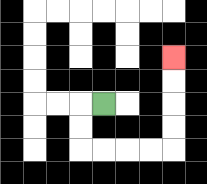{'start': '[4, 4]', 'end': '[7, 2]', 'path_directions': 'L,D,D,R,R,R,R,U,U,U,U', 'path_coordinates': '[[4, 4], [3, 4], [3, 5], [3, 6], [4, 6], [5, 6], [6, 6], [7, 6], [7, 5], [7, 4], [7, 3], [7, 2]]'}